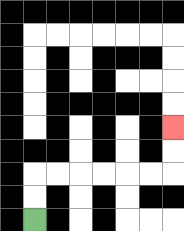{'start': '[1, 9]', 'end': '[7, 5]', 'path_directions': 'U,U,R,R,R,R,R,R,U,U', 'path_coordinates': '[[1, 9], [1, 8], [1, 7], [2, 7], [3, 7], [4, 7], [5, 7], [6, 7], [7, 7], [7, 6], [7, 5]]'}